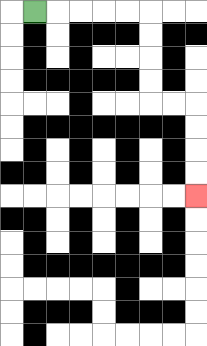{'start': '[1, 0]', 'end': '[8, 8]', 'path_directions': 'R,R,R,R,R,D,D,D,D,R,R,D,D,D,D', 'path_coordinates': '[[1, 0], [2, 0], [3, 0], [4, 0], [5, 0], [6, 0], [6, 1], [6, 2], [6, 3], [6, 4], [7, 4], [8, 4], [8, 5], [8, 6], [8, 7], [8, 8]]'}